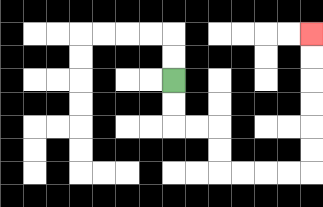{'start': '[7, 3]', 'end': '[13, 1]', 'path_directions': 'D,D,R,R,D,D,R,R,R,R,U,U,U,U,U,U', 'path_coordinates': '[[7, 3], [7, 4], [7, 5], [8, 5], [9, 5], [9, 6], [9, 7], [10, 7], [11, 7], [12, 7], [13, 7], [13, 6], [13, 5], [13, 4], [13, 3], [13, 2], [13, 1]]'}